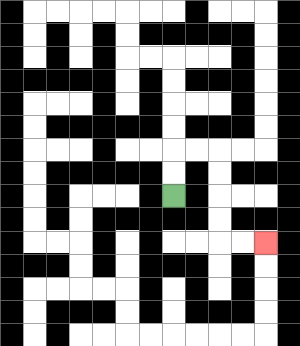{'start': '[7, 8]', 'end': '[11, 10]', 'path_directions': 'U,U,R,R,D,D,D,D,R,R', 'path_coordinates': '[[7, 8], [7, 7], [7, 6], [8, 6], [9, 6], [9, 7], [9, 8], [9, 9], [9, 10], [10, 10], [11, 10]]'}